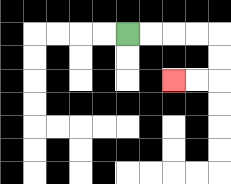{'start': '[5, 1]', 'end': '[7, 3]', 'path_directions': 'R,R,R,R,D,D,L,L', 'path_coordinates': '[[5, 1], [6, 1], [7, 1], [8, 1], [9, 1], [9, 2], [9, 3], [8, 3], [7, 3]]'}